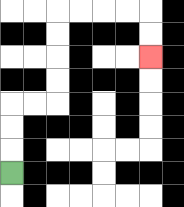{'start': '[0, 7]', 'end': '[6, 2]', 'path_directions': 'U,U,U,R,R,U,U,U,U,R,R,R,R,D,D', 'path_coordinates': '[[0, 7], [0, 6], [0, 5], [0, 4], [1, 4], [2, 4], [2, 3], [2, 2], [2, 1], [2, 0], [3, 0], [4, 0], [5, 0], [6, 0], [6, 1], [6, 2]]'}